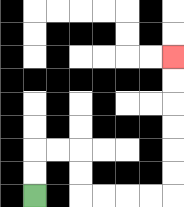{'start': '[1, 8]', 'end': '[7, 2]', 'path_directions': 'U,U,R,R,D,D,R,R,R,R,U,U,U,U,U,U', 'path_coordinates': '[[1, 8], [1, 7], [1, 6], [2, 6], [3, 6], [3, 7], [3, 8], [4, 8], [5, 8], [6, 8], [7, 8], [7, 7], [7, 6], [7, 5], [7, 4], [7, 3], [7, 2]]'}